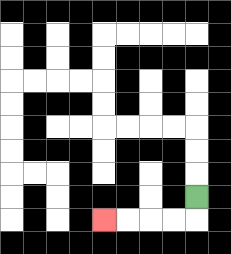{'start': '[8, 8]', 'end': '[4, 9]', 'path_directions': 'D,L,L,L,L', 'path_coordinates': '[[8, 8], [8, 9], [7, 9], [6, 9], [5, 9], [4, 9]]'}